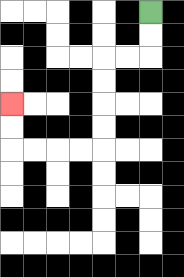{'start': '[6, 0]', 'end': '[0, 4]', 'path_directions': 'D,D,L,L,D,D,D,D,L,L,L,L,U,U', 'path_coordinates': '[[6, 0], [6, 1], [6, 2], [5, 2], [4, 2], [4, 3], [4, 4], [4, 5], [4, 6], [3, 6], [2, 6], [1, 6], [0, 6], [0, 5], [0, 4]]'}